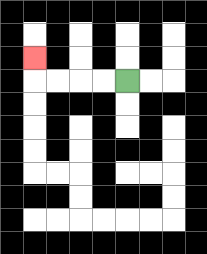{'start': '[5, 3]', 'end': '[1, 2]', 'path_directions': 'L,L,L,L,U', 'path_coordinates': '[[5, 3], [4, 3], [3, 3], [2, 3], [1, 3], [1, 2]]'}